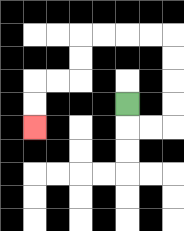{'start': '[5, 4]', 'end': '[1, 5]', 'path_directions': 'D,R,R,U,U,U,U,L,L,L,L,D,D,L,L,D,D', 'path_coordinates': '[[5, 4], [5, 5], [6, 5], [7, 5], [7, 4], [7, 3], [7, 2], [7, 1], [6, 1], [5, 1], [4, 1], [3, 1], [3, 2], [3, 3], [2, 3], [1, 3], [1, 4], [1, 5]]'}